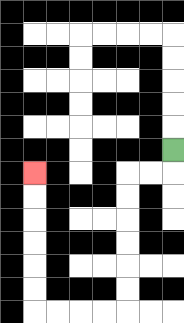{'start': '[7, 6]', 'end': '[1, 7]', 'path_directions': 'D,L,L,D,D,D,D,D,D,L,L,L,L,U,U,U,U,U,U', 'path_coordinates': '[[7, 6], [7, 7], [6, 7], [5, 7], [5, 8], [5, 9], [5, 10], [5, 11], [5, 12], [5, 13], [4, 13], [3, 13], [2, 13], [1, 13], [1, 12], [1, 11], [1, 10], [1, 9], [1, 8], [1, 7]]'}